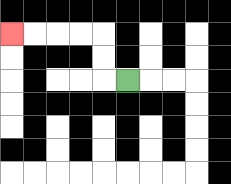{'start': '[5, 3]', 'end': '[0, 1]', 'path_directions': 'L,U,U,L,L,L,L', 'path_coordinates': '[[5, 3], [4, 3], [4, 2], [4, 1], [3, 1], [2, 1], [1, 1], [0, 1]]'}